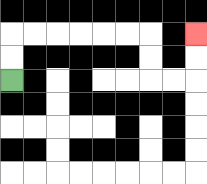{'start': '[0, 3]', 'end': '[8, 1]', 'path_directions': 'U,U,R,R,R,R,R,R,D,D,R,R,U,U', 'path_coordinates': '[[0, 3], [0, 2], [0, 1], [1, 1], [2, 1], [3, 1], [4, 1], [5, 1], [6, 1], [6, 2], [6, 3], [7, 3], [8, 3], [8, 2], [8, 1]]'}